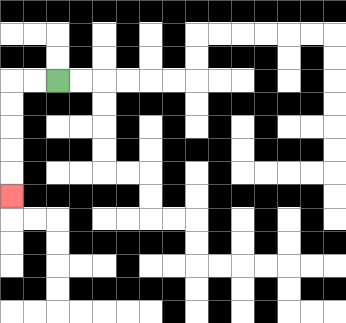{'start': '[2, 3]', 'end': '[0, 8]', 'path_directions': 'L,L,D,D,D,D,D', 'path_coordinates': '[[2, 3], [1, 3], [0, 3], [0, 4], [0, 5], [0, 6], [0, 7], [0, 8]]'}